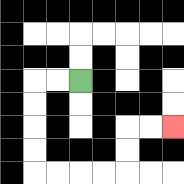{'start': '[3, 3]', 'end': '[7, 5]', 'path_directions': 'L,L,D,D,D,D,R,R,R,R,U,U,R,R', 'path_coordinates': '[[3, 3], [2, 3], [1, 3], [1, 4], [1, 5], [1, 6], [1, 7], [2, 7], [3, 7], [4, 7], [5, 7], [5, 6], [5, 5], [6, 5], [7, 5]]'}